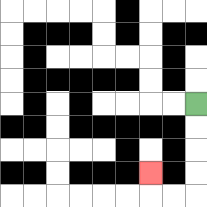{'start': '[8, 4]', 'end': '[6, 7]', 'path_directions': 'D,D,D,D,L,L,U', 'path_coordinates': '[[8, 4], [8, 5], [8, 6], [8, 7], [8, 8], [7, 8], [6, 8], [6, 7]]'}